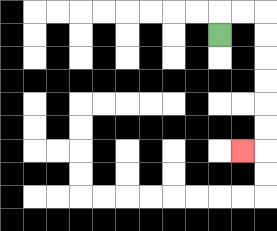{'start': '[9, 1]', 'end': '[10, 6]', 'path_directions': 'U,R,R,D,D,D,D,D,D,L', 'path_coordinates': '[[9, 1], [9, 0], [10, 0], [11, 0], [11, 1], [11, 2], [11, 3], [11, 4], [11, 5], [11, 6], [10, 6]]'}